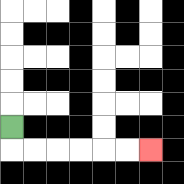{'start': '[0, 5]', 'end': '[6, 6]', 'path_directions': 'D,R,R,R,R,R,R', 'path_coordinates': '[[0, 5], [0, 6], [1, 6], [2, 6], [3, 6], [4, 6], [5, 6], [6, 6]]'}